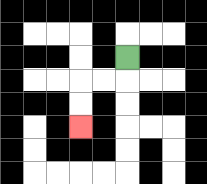{'start': '[5, 2]', 'end': '[3, 5]', 'path_directions': 'D,L,L,D,D', 'path_coordinates': '[[5, 2], [5, 3], [4, 3], [3, 3], [3, 4], [3, 5]]'}